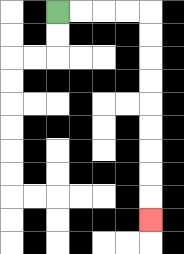{'start': '[2, 0]', 'end': '[6, 9]', 'path_directions': 'R,R,R,R,D,D,D,D,D,D,D,D,D', 'path_coordinates': '[[2, 0], [3, 0], [4, 0], [5, 0], [6, 0], [6, 1], [6, 2], [6, 3], [6, 4], [6, 5], [6, 6], [6, 7], [6, 8], [6, 9]]'}